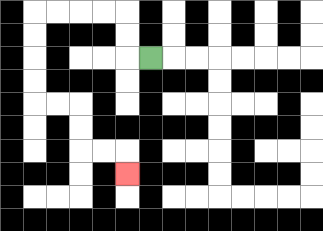{'start': '[6, 2]', 'end': '[5, 7]', 'path_directions': 'L,U,U,L,L,L,L,D,D,D,D,R,R,D,D,R,R,D', 'path_coordinates': '[[6, 2], [5, 2], [5, 1], [5, 0], [4, 0], [3, 0], [2, 0], [1, 0], [1, 1], [1, 2], [1, 3], [1, 4], [2, 4], [3, 4], [3, 5], [3, 6], [4, 6], [5, 6], [5, 7]]'}